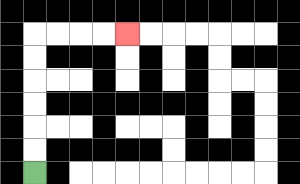{'start': '[1, 7]', 'end': '[5, 1]', 'path_directions': 'U,U,U,U,U,U,R,R,R,R', 'path_coordinates': '[[1, 7], [1, 6], [1, 5], [1, 4], [1, 3], [1, 2], [1, 1], [2, 1], [3, 1], [4, 1], [5, 1]]'}